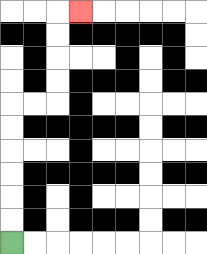{'start': '[0, 10]', 'end': '[3, 0]', 'path_directions': 'U,U,U,U,U,U,R,R,U,U,U,U,R', 'path_coordinates': '[[0, 10], [0, 9], [0, 8], [0, 7], [0, 6], [0, 5], [0, 4], [1, 4], [2, 4], [2, 3], [2, 2], [2, 1], [2, 0], [3, 0]]'}